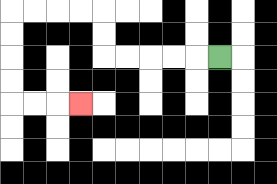{'start': '[9, 2]', 'end': '[3, 4]', 'path_directions': 'L,L,L,L,L,U,U,L,L,L,L,D,D,D,D,R,R,R', 'path_coordinates': '[[9, 2], [8, 2], [7, 2], [6, 2], [5, 2], [4, 2], [4, 1], [4, 0], [3, 0], [2, 0], [1, 0], [0, 0], [0, 1], [0, 2], [0, 3], [0, 4], [1, 4], [2, 4], [3, 4]]'}